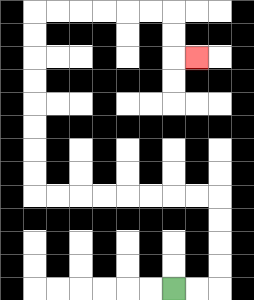{'start': '[7, 12]', 'end': '[8, 2]', 'path_directions': 'R,R,U,U,U,U,L,L,L,L,L,L,L,L,U,U,U,U,U,U,U,U,R,R,R,R,R,R,D,D,R', 'path_coordinates': '[[7, 12], [8, 12], [9, 12], [9, 11], [9, 10], [9, 9], [9, 8], [8, 8], [7, 8], [6, 8], [5, 8], [4, 8], [3, 8], [2, 8], [1, 8], [1, 7], [1, 6], [1, 5], [1, 4], [1, 3], [1, 2], [1, 1], [1, 0], [2, 0], [3, 0], [4, 0], [5, 0], [6, 0], [7, 0], [7, 1], [7, 2], [8, 2]]'}